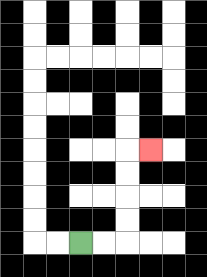{'start': '[3, 10]', 'end': '[6, 6]', 'path_directions': 'R,R,U,U,U,U,R', 'path_coordinates': '[[3, 10], [4, 10], [5, 10], [5, 9], [5, 8], [5, 7], [5, 6], [6, 6]]'}